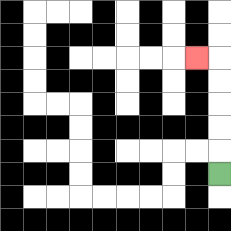{'start': '[9, 7]', 'end': '[8, 2]', 'path_directions': 'U,U,U,U,U,L', 'path_coordinates': '[[9, 7], [9, 6], [9, 5], [9, 4], [9, 3], [9, 2], [8, 2]]'}